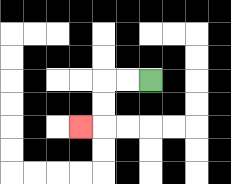{'start': '[6, 3]', 'end': '[3, 5]', 'path_directions': 'L,L,D,D,L', 'path_coordinates': '[[6, 3], [5, 3], [4, 3], [4, 4], [4, 5], [3, 5]]'}